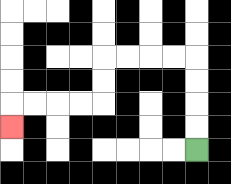{'start': '[8, 6]', 'end': '[0, 5]', 'path_directions': 'U,U,U,U,L,L,L,L,D,D,L,L,L,L,D', 'path_coordinates': '[[8, 6], [8, 5], [8, 4], [8, 3], [8, 2], [7, 2], [6, 2], [5, 2], [4, 2], [4, 3], [4, 4], [3, 4], [2, 4], [1, 4], [0, 4], [0, 5]]'}